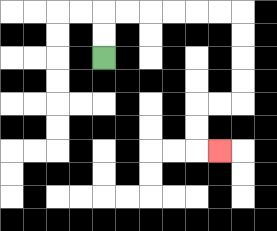{'start': '[4, 2]', 'end': '[9, 6]', 'path_directions': 'U,U,R,R,R,R,R,R,D,D,D,D,L,L,D,D,R', 'path_coordinates': '[[4, 2], [4, 1], [4, 0], [5, 0], [6, 0], [7, 0], [8, 0], [9, 0], [10, 0], [10, 1], [10, 2], [10, 3], [10, 4], [9, 4], [8, 4], [8, 5], [8, 6], [9, 6]]'}